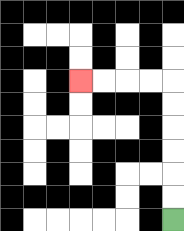{'start': '[7, 9]', 'end': '[3, 3]', 'path_directions': 'U,U,U,U,U,U,L,L,L,L', 'path_coordinates': '[[7, 9], [7, 8], [7, 7], [7, 6], [7, 5], [7, 4], [7, 3], [6, 3], [5, 3], [4, 3], [3, 3]]'}